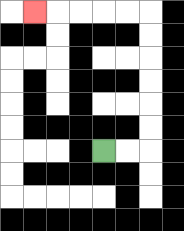{'start': '[4, 6]', 'end': '[1, 0]', 'path_directions': 'R,R,U,U,U,U,U,U,L,L,L,L,L', 'path_coordinates': '[[4, 6], [5, 6], [6, 6], [6, 5], [6, 4], [6, 3], [6, 2], [6, 1], [6, 0], [5, 0], [4, 0], [3, 0], [2, 0], [1, 0]]'}